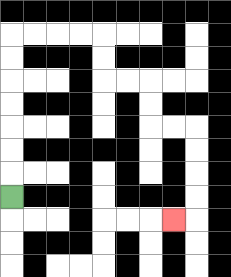{'start': '[0, 8]', 'end': '[7, 9]', 'path_directions': 'U,U,U,U,U,U,U,R,R,R,R,D,D,R,R,D,D,R,R,D,D,D,D,L', 'path_coordinates': '[[0, 8], [0, 7], [0, 6], [0, 5], [0, 4], [0, 3], [0, 2], [0, 1], [1, 1], [2, 1], [3, 1], [4, 1], [4, 2], [4, 3], [5, 3], [6, 3], [6, 4], [6, 5], [7, 5], [8, 5], [8, 6], [8, 7], [8, 8], [8, 9], [7, 9]]'}